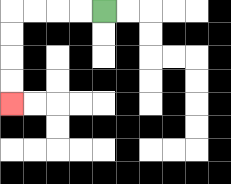{'start': '[4, 0]', 'end': '[0, 4]', 'path_directions': 'L,L,L,L,D,D,D,D', 'path_coordinates': '[[4, 0], [3, 0], [2, 0], [1, 0], [0, 0], [0, 1], [0, 2], [0, 3], [0, 4]]'}